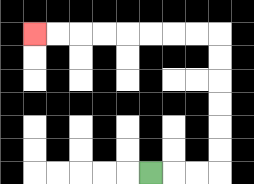{'start': '[6, 7]', 'end': '[1, 1]', 'path_directions': 'R,R,R,U,U,U,U,U,U,L,L,L,L,L,L,L,L', 'path_coordinates': '[[6, 7], [7, 7], [8, 7], [9, 7], [9, 6], [9, 5], [9, 4], [9, 3], [9, 2], [9, 1], [8, 1], [7, 1], [6, 1], [5, 1], [4, 1], [3, 1], [2, 1], [1, 1]]'}